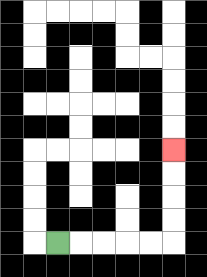{'start': '[2, 10]', 'end': '[7, 6]', 'path_directions': 'R,R,R,R,R,U,U,U,U', 'path_coordinates': '[[2, 10], [3, 10], [4, 10], [5, 10], [6, 10], [7, 10], [7, 9], [7, 8], [7, 7], [7, 6]]'}